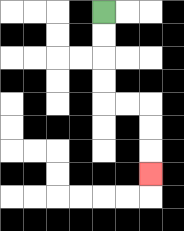{'start': '[4, 0]', 'end': '[6, 7]', 'path_directions': 'D,D,D,D,R,R,D,D,D', 'path_coordinates': '[[4, 0], [4, 1], [4, 2], [4, 3], [4, 4], [5, 4], [6, 4], [6, 5], [6, 6], [6, 7]]'}